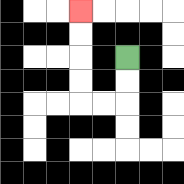{'start': '[5, 2]', 'end': '[3, 0]', 'path_directions': 'D,D,L,L,U,U,U,U', 'path_coordinates': '[[5, 2], [5, 3], [5, 4], [4, 4], [3, 4], [3, 3], [3, 2], [3, 1], [3, 0]]'}